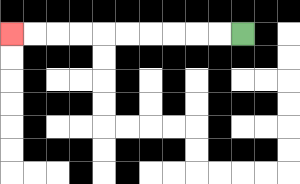{'start': '[10, 1]', 'end': '[0, 1]', 'path_directions': 'L,L,L,L,L,L,L,L,L,L', 'path_coordinates': '[[10, 1], [9, 1], [8, 1], [7, 1], [6, 1], [5, 1], [4, 1], [3, 1], [2, 1], [1, 1], [0, 1]]'}